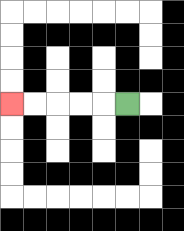{'start': '[5, 4]', 'end': '[0, 4]', 'path_directions': 'L,L,L,L,L', 'path_coordinates': '[[5, 4], [4, 4], [3, 4], [2, 4], [1, 4], [0, 4]]'}